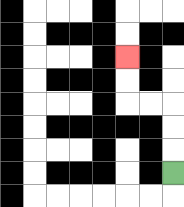{'start': '[7, 7]', 'end': '[5, 2]', 'path_directions': 'U,U,U,L,L,U,U', 'path_coordinates': '[[7, 7], [7, 6], [7, 5], [7, 4], [6, 4], [5, 4], [5, 3], [5, 2]]'}